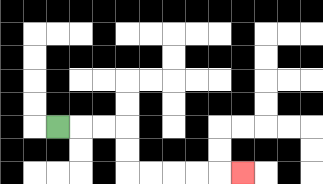{'start': '[2, 5]', 'end': '[10, 7]', 'path_directions': 'R,R,R,D,D,R,R,R,R,R', 'path_coordinates': '[[2, 5], [3, 5], [4, 5], [5, 5], [5, 6], [5, 7], [6, 7], [7, 7], [8, 7], [9, 7], [10, 7]]'}